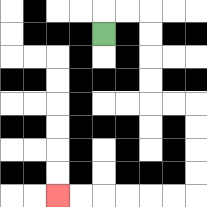{'start': '[4, 1]', 'end': '[2, 8]', 'path_directions': 'U,R,R,D,D,D,D,R,R,D,D,D,D,L,L,L,L,L,L', 'path_coordinates': '[[4, 1], [4, 0], [5, 0], [6, 0], [6, 1], [6, 2], [6, 3], [6, 4], [7, 4], [8, 4], [8, 5], [8, 6], [8, 7], [8, 8], [7, 8], [6, 8], [5, 8], [4, 8], [3, 8], [2, 8]]'}